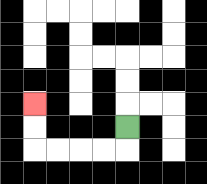{'start': '[5, 5]', 'end': '[1, 4]', 'path_directions': 'D,L,L,L,L,U,U', 'path_coordinates': '[[5, 5], [5, 6], [4, 6], [3, 6], [2, 6], [1, 6], [1, 5], [1, 4]]'}